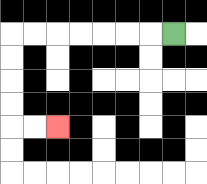{'start': '[7, 1]', 'end': '[2, 5]', 'path_directions': 'L,L,L,L,L,L,L,D,D,D,D,R,R', 'path_coordinates': '[[7, 1], [6, 1], [5, 1], [4, 1], [3, 1], [2, 1], [1, 1], [0, 1], [0, 2], [0, 3], [0, 4], [0, 5], [1, 5], [2, 5]]'}